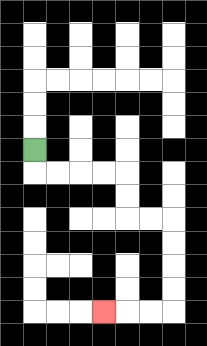{'start': '[1, 6]', 'end': '[4, 13]', 'path_directions': 'D,R,R,R,R,D,D,R,R,D,D,D,D,L,L,L', 'path_coordinates': '[[1, 6], [1, 7], [2, 7], [3, 7], [4, 7], [5, 7], [5, 8], [5, 9], [6, 9], [7, 9], [7, 10], [7, 11], [7, 12], [7, 13], [6, 13], [5, 13], [4, 13]]'}